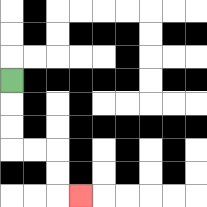{'start': '[0, 3]', 'end': '[3, 8]', 'path_directions': 'D,D,D,R,R,D,D,R', 'path_coordinates': '[[0, 3], [0, 4], [0, 5], [0, 6], [1, 6], [2, 6], [2, 7], [2, 8], [3, 8]]'}